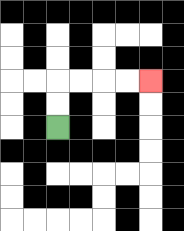{'start': '[2, 5]', 'end': '[6, 3]', 'path_directions': 'U,U,R,R,R,R', 'path_coordinates': '[[2, 5], [2, 4], [2, 3], [3, 3], [4, 3], [5, 3], [6, 3]]'}